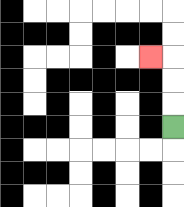{'start': '[7, 5]', 'end': '[6, 2]', 'path_directions': 'U,U,U,L', 'path_coordinates': '[[7, 5], [7, 4], [7, 3], [7, 2], [6, 2]]'}